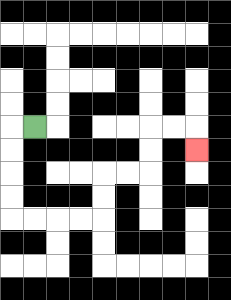{'start': '[1, 5]', 'end': '[8, 6]', 'path_directions': 'L,D,D,D,D,R,R,R,R,U,U,R,R,U,U,R,R,D', 'path_coordinates': '[[1, 5], [0, 5], [0, 6], [0, 7], [0, 8], [0, 9], [1, 9], [2, 9], [3, 9], [4, 9], [4, 8], [4, 7], [5, 7], [6, 7], [6, 6], [6, 5], [7, 5], [8, 5], [8, 6]]'}